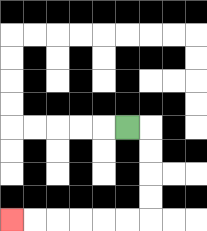{'start': '[5, 5]', 'end': '[0, 9]', 'path_directions': 'R,D,D,D,D,L,L,L,L,L,L', 'path_coordinates': '[[5, 5], [6, 5], [6, 6], [6, 7], [6, 8], [6, 9], [5, 9], [4, 9], [3, 9], [2, 9], [1, 9], [0, 9]]'}